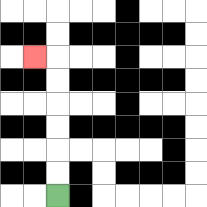{'start': '[2, 8]', 'end': '[1, 2]', 'path_directions': 'U,U,U,U,U,U,L', 'path_coordinates': '[[2, 8], [2, 7], [2, 6], [2, 5], [2, 4], [2, 3], [2, 2], [1, 2]]'}